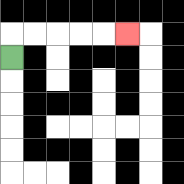{'start': '[0, 2]', 'end': '[5, 1]', 'path_directions': 'U,R,R,R,R,R', 'path_coordinates': '[[0, 2], [0, 1], [1, 1], [2, 1], [3, 1], [4, 1], [5, 1]]'}